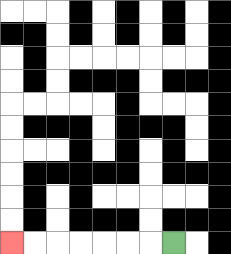{'start': '[7, 10]', 'end': '[0, 10]', 'path_directions': 'L,L,L,L,L,L,L', 'path_coordinates': '[[7, 10], [6, 10], [5, 10], [4, 10], [3, 10], [2, 10], [1, 10], [0, 10]]'}